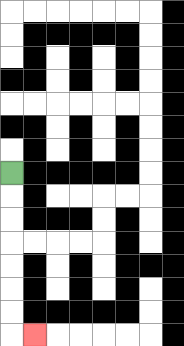{'start': '[0, 7]', 'end': '[1, 14]', 'path_directions': 'D,D,D,D,D,D,D,R', 'path_coordinates': '[[0, 7], [0, 8], [0, 9], [0, 10], [0, 11], [0, 12], [0, 13], [0, 14], [1, 14]]'}